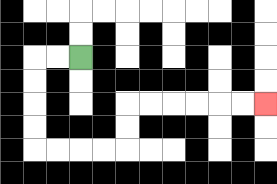{'start': '[3, 2]', 'end': '[11, 4]', 'path_directions': 'L,L,D,D,D,D,R,R,R,R,U,U,R,R,R,R,R,R', 'path_coordinates': '[[3, 2], [2, 2], [1, 2], [1, 3], [1, 4], [1, 5], [1, 6], [2, 6], [3, 6], [4, 6], [5, 6], [5, 5], [5, 4], [6, 4], [7, 4], [8, 4], [9, 4], [10, 4], [11, 4]]'}